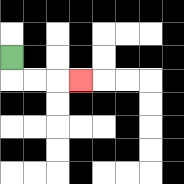{'start': '[0, 2]', 'end': '[3, 3]', 'path_directions': 'D,R,R,R', 'path_coordinates': '[[0, 2], [0, 3], [1, 3], [2, 3], [3, 3]]'}